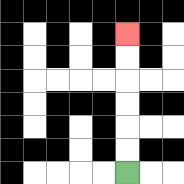{'start': '[5, 7]', 'end': '[5, 1]', 'path_directions': 'U,U,U,U,U,U', 'path_coordinates': '[[5, 7], [5, 6], [5, 5], [5, 4], [5, 3], [5, 2], [5, 1]]'}